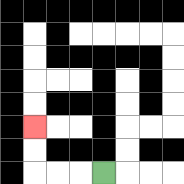{'start': '[4, 7]', 'end': '[1, 5]', 'path_directions': 'L,L,L,U,U', 'path_coordinates': '[[4, 7], [3, 7], [2, 7], [1, 7], [1, 6], [1, 5]]'}